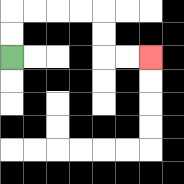{'start': '[0, 2]', 'end': '[6, 2]', 'path_directions': 'U,U,R,R,R,R,D,D,R,R', 'path_coordinates': '[[0, 2], [0, 1], [0, 0], [1, 0], [2, 0], [3, 0], [4, 0], [4, 1], [4, 2], [5, 2], [6, 2]]'}